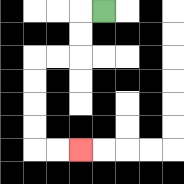{'start': '[4, 0]', 'end': '[3, 6]', 'path_directions': 'L,D,D,L,L,D,D,D,D,R,R', 'path_coordinates': '[[4, 0], [3, 0], [3, 1], [3, 2], [2, 2], [1, 2], [1, 3], [1, 4], [1, 5], [1, 6], [2, 6], [3, 6]]'}